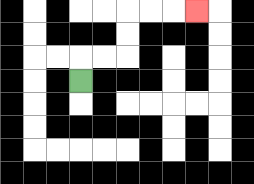{'start': '[3, 3]', 'end': '[8, 0]', 'path_directions': 'U,R,R,U,U,R,R,R', 'path_coordinates': '[[3, 3], [3, 2], [4, 2], [5, 2], [5, 1], [5, 0], [6, 0], [7, 0], [8, 0]]'}